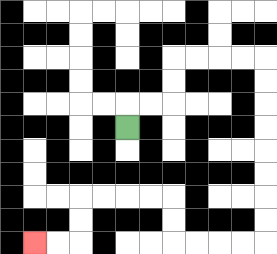{'start': '[5, 5]', 'end': '[1, 10]', 'path_directions': 'U,R,R,U,U,R,R,R,R,D,D,D,D,D,D,D,D,L,L,L,L,U,U,L,L,L,L,D,D,L,L', 'path_coordinates': '[[5, 5], [5, 4], [6, 4], [7, 4], [7, 3], [7, 2], [8, 2], [9, 2], [10, 2], [11, 2], [11, 3], [11, 4], [11, 5], [11, 6], [11, 7], [11, 8], [11, 9], [11, 10], [10, 10], [9, 10], [8, 10], [7, 10], [7, 9], [7, 8], [6, 8], [5, 8], [4, 8], [3, 8], [3, 9], [3, 10], [2, 10], [1, 10]]'}